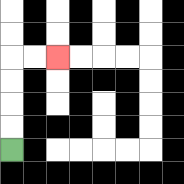{'start': '[0, 6]', 'end': '[2, 2]', 'path_directions': 'U,U,U,U,R,R', 'path_coordinates': '[[0, 6], [0, 5], [0, 4], [0, 3], [0, 2], [1, 2], [2, 2]]'}